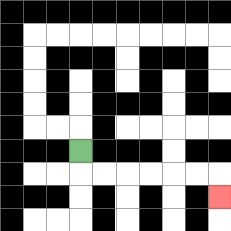{'start': '[3, 6]', 'end': '[9, 8]', 'path_directions': 'D,R,R,R,R,R,R,D', 'path_coordinates': '[[3, 6], [3, 7], [4, 7], [5, 7], [6, 7], [7, 7], [8, 7], [9, 7], [9, 8]]'}